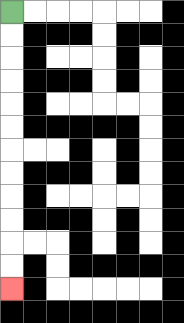{'start': '[0, 0]', 'end': '[0, 12]', 'path_directions': 'D,D,D,D,D,D,D,D,D,D,D,D', 'path_coordinates': '[[0, 0], [0, 1], [0, 2], [0, 3], [0, 4], [0, 5], [0, 6], [0, 7], [0, 8], [0, 9], [0, 10], [0, 11], [0, 12]]'}